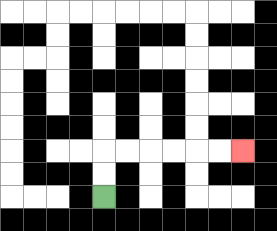{'start': '[4, 8]', 'end': '[10, 6]', 'path_directions': 'U,U,R,R,R,R,R,R', 'path_coordinates': '[[4, 8], [4, 7], [4, 6], [5, 6], [6, 6], [7, 6], [8, 6], [9, 6], [10, 6]]'}